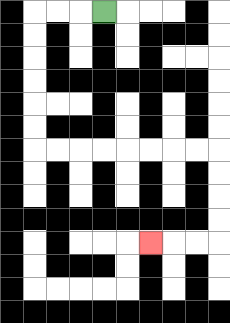{'start': '[4, 0]', 'end': '[6, 10]', 'path_directions': 'L,L,L,D,D,D,D,D,D,R,R,R,R,R,R,R,R,D,D,D,D,L,L,L', 'path_coordinates': '[[4, 0], [3, 0], [2, 0], [1, 0], [1, 1], [1, 2], [1, 3], [1, 4], [1, 5], [1, 6], [2, 6], [3, 6], [4, 6], [5, 6], [6, 6], [7, 6], [8, 6], [9, 6], [9, 7], [9, 8], [9, 9], [9, 10], [8, 10], [7, 10], [6, 10]]'}